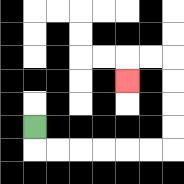{'start': '[1, 5]', 'end': '[5, 3]', 'path_directions': 'D,R,R,R,R,R,R,U,U,U,U,L,L,D', 'path_coordinates': '[[1, 5], [1, 6], [2, 6], [3, 6], [4, 6], [5, 6], [6, 6], [7, 6], [7, 5], [7, 4], [7, 3], [7, 2], [6, 2], [5, 2], [5, 3]]'}